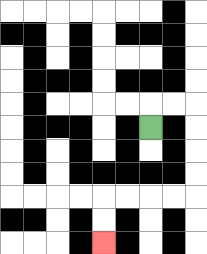{'start': '[6, 5]', 'end': '[4, 10]', 'path_directions': 'U,R,R,D,D,D,D,L,L,L,L,D,D', 'path_coordinates': '[[6, 5], [6, 4], [7, 4], [8, 4], [8, 5], [8, 6], [8, 7], [8, 8], [7, 8], [6, 8], [5, 8], [4, 8], [4, 9], [4, 10]]'}